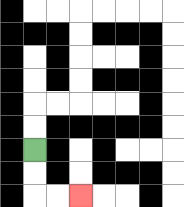{'start': '[1, 6]', 'end': '[3, 8]', 'path_directions': 'D,D,R,R', 'path_coordinates': '[[1, 6], [1, 7], [1, 8], [2, 8], [3, 8]]'}